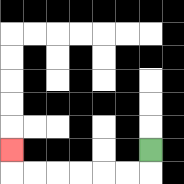{'start': '[6, 6]', 'end': '[0, 6]', 'path_directions': 'D,L,L,L,L,L,L,U', 'path_coordinates': '[[6, 6], [6, 7], [5, 7], [4, 7], [3, 7], [2, 7], [1, 7], [0, 7], [0, 6]]'}